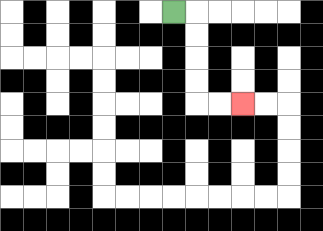{'start': '[7, 0]', 'end': '[10, 4]', 'path_directions': 'R,D,D,D,D,R,R', 'path_coordinates': '[[7, 0], [8, 0], [8, 1], [8, 2], [8, 3], [8, 4], [9, 4], [10, 4]]'}